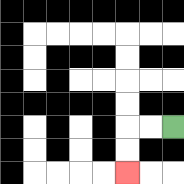{'start': '[7, 5]', 'end': '[5, 7]', 'path_directions': 'L,L,D,D', 'path_coordinates': '[[7, 5], [6, 5], [5, 5], [5, 6], [5, 7]]'}